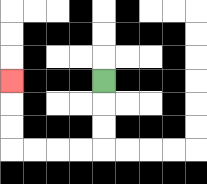{'start': '[4, 3]', 'end': '[0, 3]', 'path_directions': 'D,D,D,L,L,L,L,U,U,U', 'path_coordinates': '[[4, 3], [4, 4], [4, 5], [4, 6], [3, 6], [2, 6], [1, 6], [0, 6], [0, 5], [0, 4], [0, 3]]'}